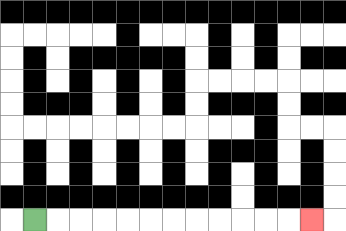{'start': '[1, 9]', 'end': '[13, 9]', 'path_directions': 'R,R,R,R,R,R,R,R,R,R,R,R', 'path_coordinates': '[[1, 9], [2, 9], [3, 9], [4, 9], [5, 9], [6, 9], [7, 9], [8, 9], [9, 9], [10, 9], [11, 9], [12, 9], [13, 9]]'}